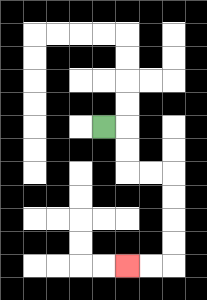{'start': '[4, 5]', 'end': '[5, 11]', 'path_directions': 'R,D,D,R,R,D,D,D,D,L,L', 'path_coordinates': '[[4, 5], [5, 5], [5, 6], [5, 7], [6, 7], [7, 7], [7, 8], [7, 9], [7, 10], [7, 11], [6, 11], [5, 11]]'}